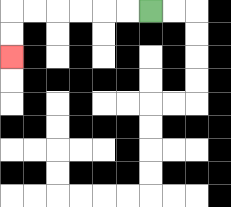{'start': '[6, 0]', 'end': '[0, 2]', 'path_directions': 'L,L,L,L,L,L,D,D', 'path_coordinates': '[[6, 0], [5, 0], [4, 0], [3, 0], [2, 0], [1, 0], [0, 0], [0, 1], [0, 2]]'}